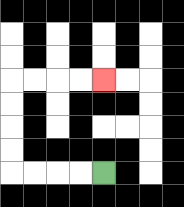{'start': '[4, 7]', 'end': '[4, 3]', 'path_directions': 'L,L,L,L,U,U,U,U,R,R,R,R', 'path_coordinates': '[[4, 7], [3, 7], [2, 7], [1, 7], [0, 7], [0, 6], [0, 5], [0, 4], [0, 3], [1, 3], [2, 3], [3, 3], [4, 3]]'}